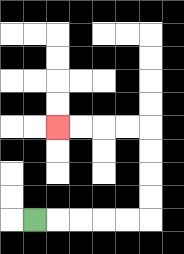{'start': '[1, 9]', 'end': '[2, 5]', 'path_directions': 'R,R,R,R,R,U,U,U,U,L,L,L,L', 'path_coordinates': '[[1, 9], [2, 9], [3, 9], [4, 9], [5, 9], [6, 9], [6, 8], [6, 7], [6, 6], [6, 5], [5, 5], [4, 5], [3, 5], [2, 5]]'}